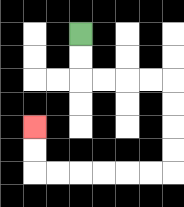{'start': '[3, 1]', 'end': '[1, 5]', 'path_directions': 'D,D,R,R,R,R,D,D,D,D,L,L,L,L,L,L,U,U', 'path_coordinates': '[[3, 1], [3, 2], [3, 3], [4, 3], [5, 3], [6, 3], [7, 3], [7, 4], [7, 5], [7, 6], [7, 7], [6, 7], [5, 7], [4, 7], [3, 7], [2, 7], [1, 7], [1, 6], [1, 5]]'}